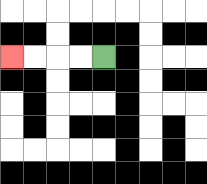{'start': '[4, 2]', 'end': '[0, 2]', 'path_directions': 'L,L,L,L', 'path_coordinates': '[[4, 2], [3, 2], [2, 2], [1, 2], [0, 2]]'}